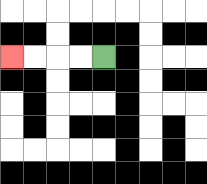{'start': '[4, 2]', 'end': '[0, 2]', 'path_directions': 'L,L,L,L', 'path_coordinates': '[[4, 2], [3, 2], [2, 2], [1, 2], [0, 2]]'}